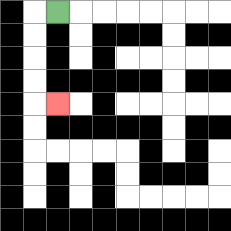{'start': '[2, 0]', 'end': '[2, 4]', 'path_directions': 'L,D,D,D,D,R', 'path_coordinates': '[[2, 0], [1, 0], [1, 1], [1, 2], [1, 3], [1, 4], [2, 4]]'}